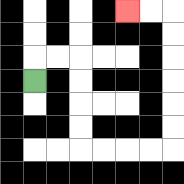{'start': '[1, 3]', 'end': '[5, 0]', 'path_directions': 'U,R,R,D,D,D,D,R,R,R,R,U,U,U,U,U,U,L,L', 'path_coordinates': '[[1, 3], [1, 2], [2, 2], [3, 2], [3, 3], [3, 4], [3, 5], [3, 6], [4, 6], [5, 6], [6, 6], [7, 6], [7, 5], [7, 4], [7, 3], [7, 2], [7, 1], [7, 0], [6, 0], [5, 0]]'}